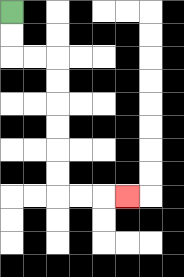{'start': '[0, 0]', 'end': '[5, 8]', 'path_directions': 'D,D,R,R,D,D,D,D,D,D,R,R,R', 'path_coordinates': '[[0, 0], [0, 1], [0, 2], [1, 2], [2, 2], [2, 3], [2, 4], [2, 5], [2, 6], [2, 7], [2, 8], [3, 8], [4, 8], [5, 8]]'}